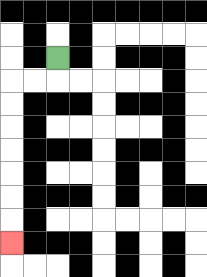{'start': '[2, 2]', 'end': '[0, 10]', 'path_directions': 'D,L,L,D,D,D,D,D,D,D', 'path_coordinates': '[[2, 2], [2, 3], [1, 3], [0, 3], [0, 4], [0, 5], [0, 6], [0, 7], [0, 8], [0, 9], [0, 10]]'}